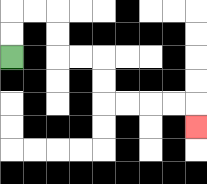{'start': '[0, 2]', 'end': '[8, 5]', 'path_directions': 'U,U,R,R,D,D,R,R,D,D,R,R,R,R,D', 'path_coordinates': '[[0, 2], [0, 1], [0, 0], [1, 0], [2, 0], [2, 1], [2, 2], [3, 2], [4, 2], [4, 3], [4, 4], [5, 4], [6, 4], [7, 4], [8, 4], [8, 5]]'}